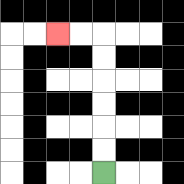{'start': '[4, 7]', 'end': '[2, 1]', 'path_directions': 'U,U,U,U,U,U,L,L', 'path_coordinates': '[[4, 7], [4, 6], [4, 5], [4, 4], [4, 3], [4, 2], [4, 1], [3, 1], [2, 1]]'}